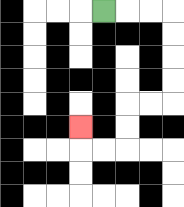{'start': '[4, 0]', 'end': '[3, 5]', 'path_directions': 'R,R,R,D,D,D,D,L,L,D,D,L,L,U', 'path_coordinates': '[[4, 0], [5, 0], [6, 0], [7, 0], [7, 1], [7, 2], [7, 3], [7, 4], [6, 4], [5, 4], [5, 5], [5, 6], [4, 6], [3, 6], [3, 5]]'}